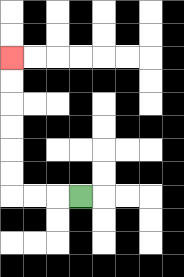{'start': '[3, 8]', 'end': '[0, 2]', 'path_directions': 'L,L,L,U,U,U,U,U,U', 'path_coordinates': '[[3, 8], [2, 8], [1, 8], [0, 8], [0, 7], [0, 6], [0, 5], [0, 4], [0, 3], [0, 2]]'}